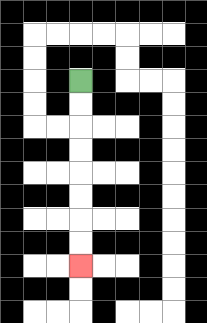{'start': '[3, 3]', 'end': '[3, 11]', 'path_directions': 'D,D,D,D,D,D,D,D', 'path_coordinates': '[[3, 3], [3, 4], [3, 5], [3, 6], [3, 7], [3, 8], [3, 9], [3, 10], [3, 11]]'}